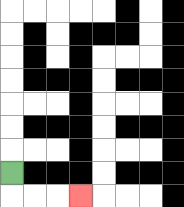{'start': '[0, 7]', 'end': '[3, 8]', 'path_directions': 'D,R,R,R', 'path_coordinates': '[[0, 7], [0, 8], [1, 8], [2, 8], [3, 8]]'}